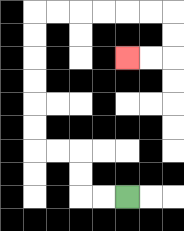{'start': '[5, 8]', 'end': '[5, 2]', 'path_directions': 'L,L,U,U,L,L,U,U,U,U,U,U,R,R,R,R,R,R,D,D,L,L', 'path_coordinates': '[[5, 8], [4, 8], [3, 8], [3, 7], [3, 6], [2, 6], [1, 6], [1, 5], [1, 4], [1, 3], [1, 2], [1, 1], [1, 0], [2, 0], [3, 0], [4, 0], [5, 0], [6, 0], [7, 0], [7, 1], [7, 2], [6, 2], [5, 2]]'}